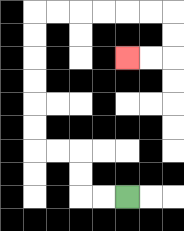{'start': '[5, 8]', 'end': '[5, 2]', 'path_directions': 'L,L,U,U,L,L,U,U,U,U,U,U,R,R,R,R,R,R,D,D,L,L', 'path_coordinates': '[[5, 8], [4, 8], [3, 8], [3, 7], [3, 6], [2, 6], [1, 6], [1, 5], [1, 4], [1, 3], [1, 2], [1, 1], [1, 0], [2, 0], [3, 0], [4, 0], [5, 0], [6, 0], [7, 0], [7, 1], [7, 2], [6, 2], [5, 2]]'}